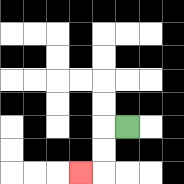{'start': '[5, 5]', 'end': '[3, 7]', 'path_directions': 'L,D,D,L', 'path_coordinates': '[[5, 5], [4, 5], [4, 6], [4, 7], [3, 7]]'}